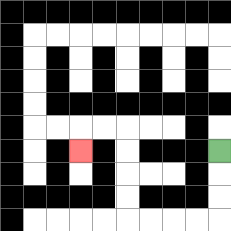{'start': '[9, 6]', 'end': '[3, 6]', 'path_directions': 'D,D,D,L,L,L,L,U,U,U,U,L,L,D', 'path_coordinates': '[[9, 6], [9, 7], [9, 8], [9, 9], [8, 9], [7, 9], [6, 9], [5, 9], [5, 8], [5, 7], [5, 6], [5, 5], [4, 5], [3, 5], [3, 6]]'}